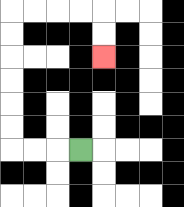{'start': '[3, 6]', 'end': '[4, 2]', 'path_directions': 'L,L,L,U,U,U,U,U,U,R,R,R,R,D,D', 'path_coordinates': '[[3, 6], [2, 6], [1, 6], [0, 6], [0, 5], [0, 4], [0, 3], [0, 2], [0, 1], [0, 0], [1, 0], [2, 0], [3, 0], [4, 0], [4, 1], [4, 2]]'}